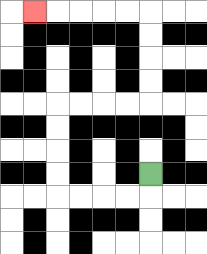{'start': '[6, 7]', 'end': '[1, 0]', 'path_directions': 'D,L,L,L,L,U,U,U,U,R,R,R,R,U,U,U,U,L,L,L,L,L', 'path_coordinates': '[[6, 7], [6, 8], [5, 8], [4, 8], [3, 8], [2, 8], [2, 7], [2, 6], [2, 5], [2, 4], [3, 4], [4, 4], [5, 4], [6, 4], [6, 3], [6, 2], [6, 1], [6, 0], [5, 0], [4, 0], [3, 0], [2, 0], [1, 0]]'}